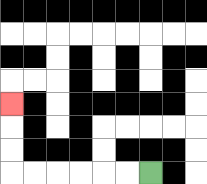{'start': '[6, 7]', 'end': '[0, 4]', 'path_directions': 'L,L,L,L,L,L,U,U,U', 'path_coordinates': '[[6, 7], [5, 7], [4, 7], [3, 7], [2, 7], [1, 7], [0, 7], [0, 6], [0, 5], [0, 4]]'}